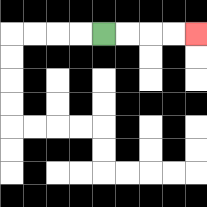{'start': '[4, 1]', 'end': '[8, 1]', 'path_directions': 'R,R,R,R', 'path_coordinates': '[[4, 1], [5, 1], [6, 1], [7, 1], [8, 1]]'}